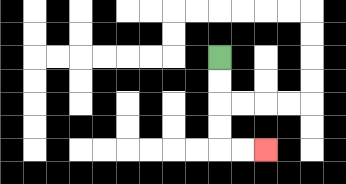{'start': '[9, 2]', 'end': '[11, 6]', 'path_directions': 'D,D,D,D,R,R', 'path_coordinates': '[[9, 2], [9, 3], [9, 4], [9, 5], [9, 6], [10, 6], [11, 6]]'}